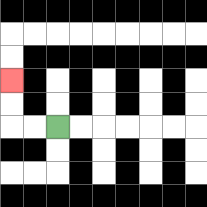{'start': '[2, 5]', 'end': '[0, 3]', 'path_directions': 'L,L,U,U', 'path_coordinates': '[[2, 5], [1, 5], [0, 5], [0, 4], [0, 3]]'}